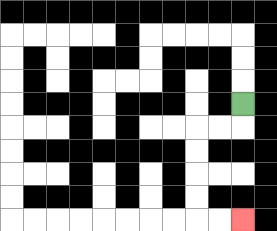{'start': '[10, 4]', 'end': '[10, 9]', 'path_directions': 'D,L,L,D,D,D,D,R,R', 'path_coordinates': '[[10, 4], [10, 5], [9, 5], [8, 5], [8, 6], [8, 7], [8, 8], [8, 9], [9, 9], [10, 9]]'}